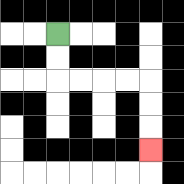{'start': '[2, 1]', 'end': '[6, 6]', 'path_directions': 'D,D,R,R,R,R,D,D,D', 'path_coordinates': '[[2, 1], [2, 2], [2, 3], [3, 3], [4, 3], [5, 3], [6, 3], [6, 4], [6, 5], [6, 6]]'}